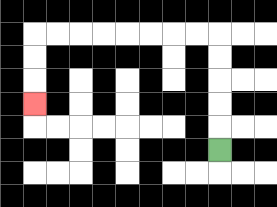{'start': '[9, 6]', 'end': '[1, 4]', 'path_directions': 'U,U,U,U,U,L,L,L,L,L,L,L,L,D,D,D', 'path_coordinates': '[[9, 6], [9, 5], [9, 4], [9, 3], [9, 2], [9, 1], [8, 1], [7, 1], [6, 1], [5, 1], [4, 1], [3, 1], [2, 1], [1, 1], [1, 2], [1, 3], [1, 4]]'}